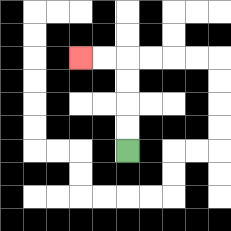{'start': '[5, 6]', 'end': '[3, 2]', 'path_directions': 'U,U,U,U,L,L', 'path_coordinates': '[[5, 6], [5, 5], [5, 4], [5, 3], [5, 2], [4, 2], [3, 2]]'}